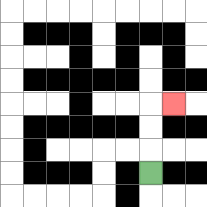{'start': '[6, 7]', 'end': '[7, 4]', 'path_directions': 'U,U,U,R', 'path_coordinates': '[[6, 7], [6, 6], [6, 5], [6, 4], [7, 4]]'}